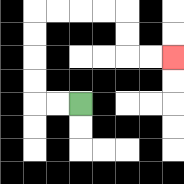{'start': '[3, 4]', 'end': '[7, 2]', 'path_directions': 'L,L,U,U,U,U,R,R,R,R,D,D,R,R', 'path_coordinates': '[[3, 4], [2, 4], [1, 4], [1, 3], [1, 2], [1, 1], [1, 0], [2, 0], [3, 0], [4, 0], [5, 0], [5, 1], [5, 2], [6, 2], [7, 2]]'}